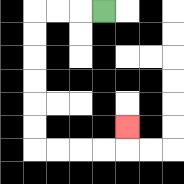{'start': '[4, 0]', 'end': '[5, 5]', 'path_directions': 'L,L,L,D,D,D,D,D,D,R,R,R,R,U', 'path_coordinates': '[[4, 0], [3, 0], [2, 0], [1, 0], [1, 1], [1, 2], [1, 3], [1, 4], [1, 5], [1, 6], [2, 6], [3, 6], [4, 6], [5, 6], [5, 5]]'}